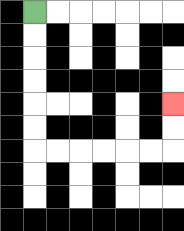{'start': '[1, 0]', 'end': '[7, 4]', 'path_directions': 'D,D,D,D,D,D,R,R,R,R,R,R,U,U', 'path_coordinates': '[[1, 0], [1, 1], [1, 2], [1, 3], [1, 4], [1, 5], [1, 6], [2, 6], [3, 6], [4, 6], [5, 6], [6, 6], [7, 6], [7, 5], [7, 4]]'}